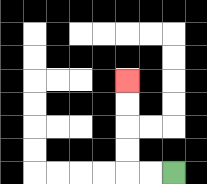{'start': '[7, 7]', 'end': '[5, 3]', 'path_directions': 'L,L,U,U,U,U', 'path_coordinates': '[[7, 7], [6, 7], [5, 7], [5, 6], [5, 5], [5, 4], [5, 3]]'}